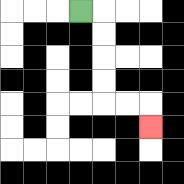{'start': '[3, 0]', 'end': '[6, 5]', 'path_directions': 'R,D,D,D,D,R,R,D', 'path_coordinates': '[[3, 0], [4, 0], [4, 1], [4, 2], [4, 3], [4, 4], [5, 4], [6, 4], [6, 5]]'}